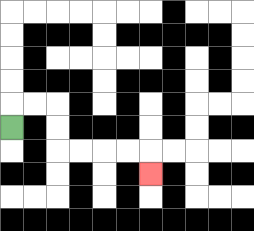{'start': '[0, 5]', 'end': '[6, 7]', 'path_directions': 'U,R,R,D,D,R,R,R,R,D', 'path_coordinates': '[[0, 5], [0, 4], [1, 4], [2, 4], [2, 5], [2, 6], [3, 6], [4, 6], [5, 6], [6, 6], [6, 7]]'}